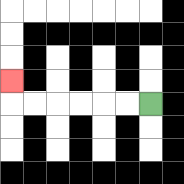{'start': '[6, 4]', 'end': '[0, 3]', 'path_directions': 'L,L,L,L,L,L,U', 'path_coordinates': '[[6, 4], [5, 4], [4, 4], [3, 4], [2, 4], [1, 4], [0, 4], [0, 3]]'}